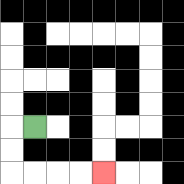{'start': '[1, 5]', 'end': '[4, 7]', 'path_directions': 'L,D,D,R,R,R,R', 'path_coordinates': '[[1, 5], [0, 5], [0, 6], [0, 7], [1, 7], [2, 7], [3, 7], [4, 7]]'}